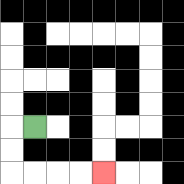{'start': '[1, 5]', 'end': '[4, 7]', 'path_directions': 'L,D,D,R,R,R,R', 'path_coordinates': '[[1, 5], [0, 5], [0, 6], [0, 7], [1, 7], [2, 7], [3, 7], [4, 7]]'}